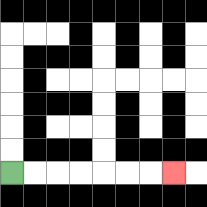{'start': '[0, 7]', 'end': '[7, 7]', 'path_directions': 'R,R,R,R,R,R,R', 'path_coordinates': '[[0, 7], [1, 7], [2, 7], [3, 7], [4, 7], [5, 7], [6, 7], [7, 7]]'}